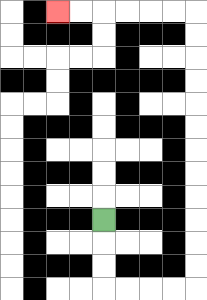{'start': '[4, 9]', 'end': '[2, 0]', 'path_directions': 'D,D,D,R,R,R,R,U,U,U,U,U,U,U,U,U,U,U,U,L,L,L,L,L,L', 'path_coordinates': '[[4, 9], [4, 10], [4, 11], [4, 12], [5, 12], [6, 12], [7, 12], [8, 12], [8, 11], [8, 10], [8, 9], [8, 8], [8, 7], [8, 6], [8, 5], [8, 4], [8, 3], [8, 2], [8, 1], [8, 0], [7, 0], [6, 0], [5, 0], [4, 0], [3, 0], [2, 0]]'}